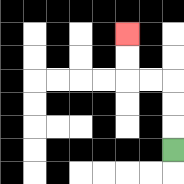{'start': '[7, 6]', 'end': '[5, 1]', 'path_directions': 'U,U,U,L,L,U,U', 'path_coordinates': '[[7, 6], [7, 5], [7, 4], [7, 3], [6, 3], [5, 3], [5, 2], [5, 1]]'}